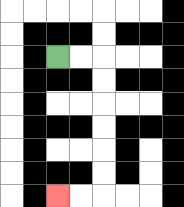{'start': '[2, 2]', 'end': '[2, 8]', 'path_directions': 'R,R,D,D,D,D,D,D,L,L', 'path_coordinates': '[[2, 2], [3, 2], [4, 2], [4, 3], [4, 4], [4, 5], [4, 6], [4, 7], [4, 8], [3, 8], [2, 8]]'}